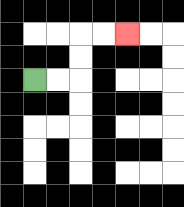{'start': '[1, 3]', 'end': '[5, 1]', 'path_directions': 'R,R,U,U,R,R', 'path_coordinates': '[[1, 3], [2, 3], [3, 3], [3, 2], [3, 1], [4, 1], [5, 1]]'}